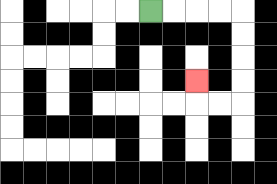{'start': '[6, 0]', 'end': '[8, 3]', 'path_directions': 'R,R,R,R,D,D,D,D,L,L,U', 'path_coordinates': '[[6, 0], [7, 0], [8, 0], [9, 0], [10, 0], [10, 1], [10, 2], [10, 3], [10, 4], [9, 4], [8, 4], [8, 3]]'}